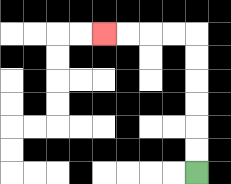{'start': '[8, 7]', 'end': '[4, 1]', 'path_directions': 'U,U,U,U,U,U,L,L,L,L', 'path_coordinates': '[[8, 7], [8, 6], [8, 5], [8, 4], [8, 3], [8, 2], [8, 1], [7, 1], [6, 1], [5, 1], [4, 1]]'}